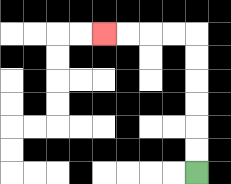{'start': '[8, 7]', 'end': '[4, 1]', 'path_directions': 'U,U,U,U,U,U,L,L,L,L', 'path_coordinates': '[[8, 7], [8, 6], [8, 5], [8, 4], [8, 3], [8, 2], [8, 1], [7, 1], [6, 1], [5, 1], [4, 1]]'}